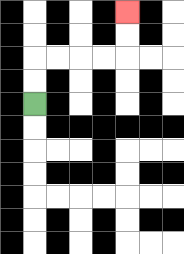{'start': '[1, 4]', 'end': '[5, 0]', 'path_directions': 'U,U,R,R,R,R,U,U', 'path_coordinates': '[[1, 4], [1, 3], [1, 2], [2, 2], [3, 2], [4, 2], [5, 2], [5, 1], [5, 0]]'}